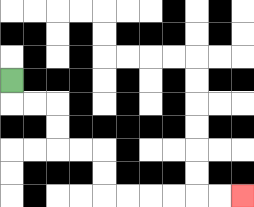{'start': '[0, 3]', 'end': '[10, 8]', 'path_directions': 'D,R,R,D,D,R,R,D,D,R,R,R,R,R,R', 'path_coordinates': '[[0, 3], [0, 4], [1, 4], [2, 4], [2, 5], [2, 6], [3, 6], [4, 6], [4, 7], [4, 8], [5, 8], [6, 8], [7, 8], [8, 8], [9, 8], [10, 8]]'}